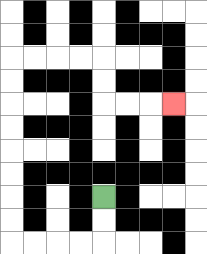{'start': '[4, 8]', 'end': '[7, 4]', 'path_directions': 'D,D,L,L,L,L,U,U,U,U,U,U,U,U,R,R,R,R,D,D,R,R,R', 'path_coordinates': '[[4, 8], [4, 9], [4, 10], [3, 10], [2, 10], [1, 10], [0, 10], [0, 9], [0, 8], [0, 7], [0, 6], [0, 5], [0, 4], [0, 3], [0, 2], [1, 2], [2, 2], [3, 2], [4, 2], [4, 3], [4, 4], [5, 4], [6, 4], [7, 4]]'}